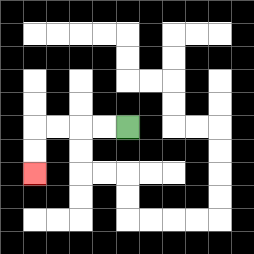{'start': '[5, 5]', 'end': '[1, 7]', 'path_directions': 'L,L,L,L,D,D', 'path_coordinates': '[[5, 5], [4, 5], [3, 5], [2, 5], [1, 5], [1, 6], [1, 7]]'}